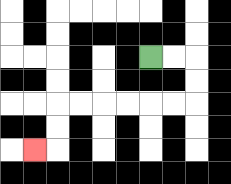{'start': '[6, 2]', 'end': '[1, 6]', 'path_directions': 'R,R,D,D,L,L,L,L,L,L,D,D,L', 'path_coordinates': '[[6, 2], [7, 2], [8, 2], [8, 3], [8, 4], [7, 4], [6, 4], [5, 4], [4, 4], [3, 4], [2, 4], [2, 5], [2, 6], [1, 6]]'}